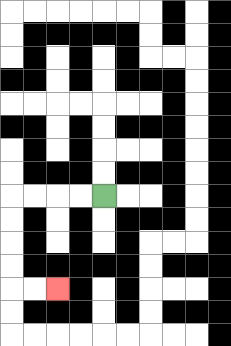{'start': '[4, 8]', 'end': '[2, 12]', 'path_directions': 'L,L,L,L,D,D,D,D,R,R', 'path_coordinates': '[[4, 8], [3, 8], [2, 8], [1, 8], [0, 8], [0, 9], [0, 10], [0, 11], [0, 12], [1, 12], [2, 12]]'}